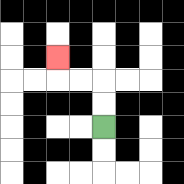{'start': '[4, 5]', 'end': '[2, 2]', 'path_directions': 'U,U,L,L,U', 'path_coordinates': '[[4, 5], [4, 4], [4, 3], [3, 3], [2, 3], [2, 2]]'}